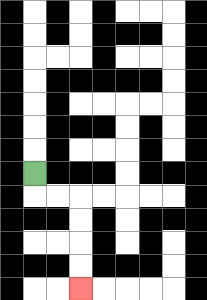{'start': '[1, 7]', 'end': '[3, 12]', 'path_directions': 'D,R,R,D,D,D,D', 'path_coordinates': '[[1, 7], [1, 8], [2, 8], [3, 8], [3, 9], [3, 10], [3, 11], [3, 12]]'}